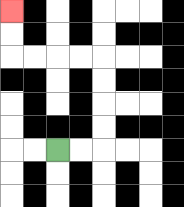{'start': '[2, 6]', 'end': '[0, 0]', 'path_directions': 'R,R,U,U,U,U,L,L,L,L,U,U', 'path_coordinates': '[[2, 6], [3, 6], [4, 6], [4, 5], [4, 4], [4, 3], [4, 2], [3, 2], [2, 2], [1, 2], [0, 2], [0, 1], [0, 0]]'}